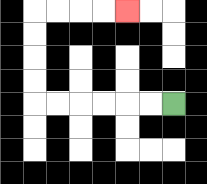{'start': '[7, 4]', 'end': '[5, 0]', 'path_directions': 'L,L,L,L,L,L,U,U,U,U,R,R,R,R', 'path_coordinates': '[[7, 4], [6, 4], [5, 4], [4, 4], [3, 4], [2, 4], [1, 4], [1, 3], [1, 2], [1, 1], [1, 0], [2, 0], [3, 0], [4, 0], [5, 0]]'}